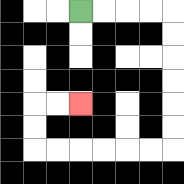{'start': '[3, 0]', 'end': '[3, 4]', 'path_directions': 'R,R,R,R,D,D,D,D,D,D,L,L,L,L,L,L,U,U,R,R', 'path_coordinates': '[[3, 0], [4, 0], [5, 0], [6, 0], [7, 0], [7, 1], [7, 2], [7, 3], [7, 4], [7, 5], [7, 6], [6, 6], [5, 6], [4, 6], [3, 6], [2, 6], [1, 6], [1, 5], [1, 4], [2, 4], [3, 4]]'}